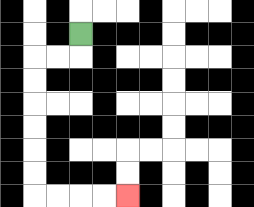{'start': '[3, 1]', 'end': '[5, 8]', 'path_directions': 'D,L,L,D,D,D,D,D,D,R,R,R,R', 'path_coordinates': '[[3, 1], [3, 2], [2, 2], [1, 2], [1, 3], [1, 4], [1, 5], [1, 6], [1, 7], [1, 8], [2, 8], [3, 8], [4, 8], [5, 8]]'}